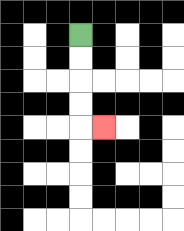{'start': '[3, 1]', 'end': '[4, 5]', 'path_directions': 'D,D,D,D,R', 'path_coordinates': '[[3, 1], [3, 2], [3, 3], [3, 4], [3, 5], [4, 5]]'}